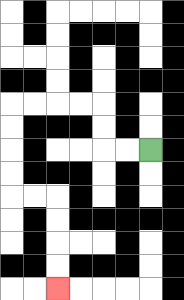{'start': '[6, 6]', 'end': '[2, 12]', 'path_directions': 'L,L,U,U,L,L,L,L,D,D,D,D,R,R,D,D,D,D', 'path_coordinates': '[[6, 6], [5, 6], [4, 6], [4, 5], [4, 4], [3, 4], [2, 4], [1, 4], [0, 4], [0, 5], [0, 6], [0, 7], [0, 8], [1, 8], [2, 8], [2, 9], [2, 10], [2, 11], [2, 12]]'}